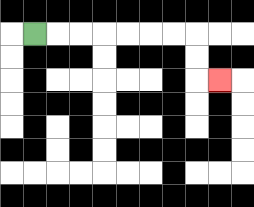{'start': '[1, 1]', 'end': '[9, 3]', 'path_directions': 'R,R,R,R,R,R,R,D,D,R', 'path_coordinates': '[[1, 1], [2, 1], [3, 1], [4, 1], [5, 1], [6, 1], [7, 1], [8, 1], [8, 2], [8, 3], [9, 3]]'}